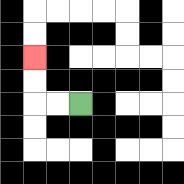{'start': '[3, 4]', 'end': '[1, 2]', 'path_directions': 'L,L,U,U', 'path_coordinates': '[[3, 4], [2, 4], [1, 4], [1, 3], [1, 2]]'}